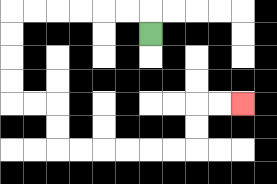{'start': '[6, 1]', 'end': '[10, 4]', 'path_directions': 'U,L,L,L,L,L,L,D,D,D,D,R,R,D,D,R,R,R,R,R,R,U,U,R,R', 'path_coordinates': '[[6, 1], [6, 0], [5, 0], [4, 0], [3, 0], [2, 0], [1, 0], [0, 0], [0, 1], [0, 2], [0, 3], [0, 4], [1, 4], [2, 4], [2, 5], [2, 6], [3, 6], [4, 6], [5, 6], [6, 6], [7, 6], [8, 6], [8, 5], [8, 4], [9, 4], [10, 4]]'}